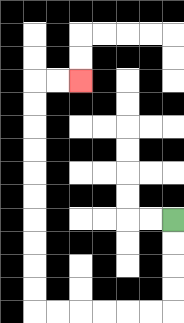{'start': '[7, 9]', 'end': '[3, 3]', 'path_directions': 'D,D,D,D,L,L,L,L,L,L,U,U,U,U,U,U,U,U,U,U,R,R', 'path_coordinates': '[[7, 9], [7, 10], [7, 11], [7, 12], [7, 13], [6, 13], [5, 13], [4, 13], [3, 13], [2, 13], [1, 13], [1, 12], [1, 11], [1, 10], [1, 9], [1, 8], [1, 7], [1, 6], [1, 5], [1, 4], [1, 3], [2, 3], [3, 3]]'}